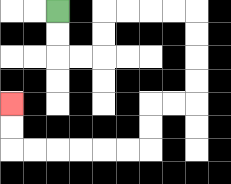{'start': '[2, 0]', 'end': '[0, 4]', 'path_directions': 'D,D,R,R,U,U,R,R,R,R,D,D,D,D,L,L,D,D,L,L,L,L,L,L,U,U', 'path_coordinates': '[[2, 0], [2, 1], [2, 2], [3, 2], [4, 2], [4, 1], [4, 0], [5, 0], [6, 0], [7, 0], [8, 0], [8, 1], [8, 2], [8, 3], [8, 4], [7, 4], [6, 4], [6, 5], [6, 6], [5, 6], [4, 6], [3, 6], [2, 6], [1, 6], [0, 6], [0, 5], [0, 4]]'}